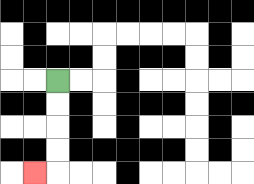{'start': '[2, 3]', 'end': '[1, 7]', 'path_directions': 'D,D,D,D,L', 'path_coordinates': '[[2, 3], [2, 4], [2, 5], [2, 6], [2, 7], [1, 7]]'}